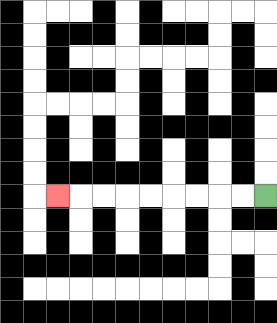{'start': '[11, 8]', 'end': '[2, 8]', 'path_directions': 'L,L,L,L,L,L,L,L,L', 'path_coordinates': '[[11, 8], [10, 8], [9, 8], [8, 8], [7, 8], [6, 8], [5, 8], [4, 8], [3, 8], [2, 8]]'}